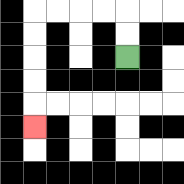{'start': '[5, 2]', 'end': '[1, 5]', 'path_directions': 'U,U,L,L,L,L,D,D,D,D,D', 'path_coordinates': '[[5, 2], [5, 1], [5, 0], [4, 0], [3, 0], [2, 0], [1, 0], [1, 1], [1, 2], [1, 3], [1, 4], [1, 5]]'}